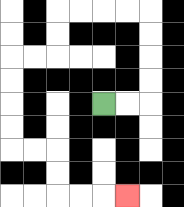{'start': '[4, 4]', 'end': '[5, 8]', 'path_directions': 'R,R,U,U,U,U,L,L,L,L,D,D,L,L,D,D,D,D,R,R,D,D,R,R,R', 'path_coordinates': '[[4, 4], [5, 4], [6, 4], [6, 3], [6, 2], [6, 1], [6, 0], [5, 0], [4, 0], [3, 0], [2, 0], [2, 1], [2, 2], [1, 2], [0, 2], [0, 3], [0, 4], [0, 5], [0, 6], [1, 6], [2, 6], [2, 7], [2, 8], [3, 8], [4, 8], [5, 8]]'}